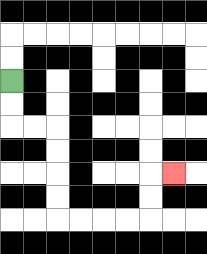{'start': '[0, 3]', 'end': '[7, 7]', 'path_directions': 'D,D,R,R,D,D,D,D,R,R,R,R,U,U,R', 'path_coordinates': '[[0, 3], [0, 4], [0, 5], [1, 5], [2, 5], [2, 6], [2, 7], [2, 8], [2, 9], [3, 9], [4, 9], [5, 9], [6, 9], [6, 8], [6, 7], [7, 7]]'}